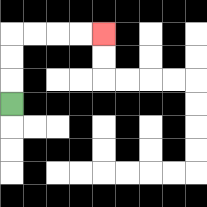{'start': '[0, 4]', 'end': '[4, 1]', 'path_directions': 'U,U,U,R,R,R,R', 'path_coordinates': '[[0, 4], [0, 3], [0, 2], [0, 1], [1, 1], [2, 1], [3, 1], [4, 1]]'}